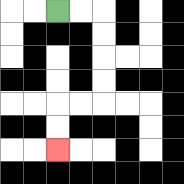{'start': '[2, 0]', 'end': '[2, 6]', 'path_directions': 'R,R,D,D,D,D,L,L,D,D', 'path_coordinates': '[[2, 0], [3, 0], [4, 0], [4, 1], [4, 2], [4, 3], [4, 4], [3, 4], [2, 4], [2, 5], [2, 6]]'}